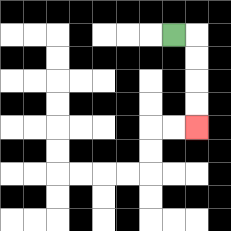{'start': '[7, 1]', 'end': '[8, 5]', 'path_directions': 'R,D,D,D,D', 'path_coordinates': '[[7, 1], [8, 1], [8, 2], [8, 3], [8, 4], [8, 5]]'}